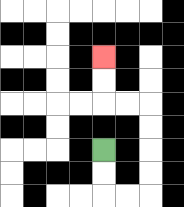{'start': '[4, 6]', 'end': '[4, 2]', 'path_directions': 'D,D,R,R,U,U,U,U,L,L,U,U', 'path_coordinates': '[[4, 6], [4, 7], [4, 8], [5, 8], [6, 8], [6, 7], [6, 6], [6, 5], [6, 4], [5, 4], [4, 4], [4, 3], [4, 2]]'}